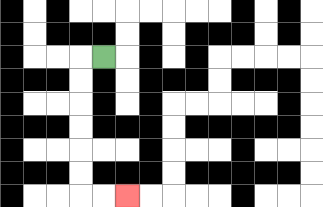{'start': '[4, 2]', 'end': '[5, 8]', 'path_directions': 'L,D,D,D,D,D,D,R,R', 'path_coordinates': '[[4, 2], [3, 2], [3, 3], [3, 4], [3, 5], [3, 6], [3, 7], [3, 8], [4, 8], [5, 8]]'}